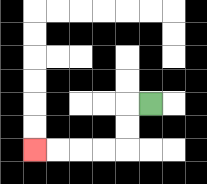{'start': '[6, 4]', 'end': '[1, 6]', 'path_directions': 'L,D,D,L,L,L,L', 'path_coordinates': '[[6, 4], [5, 4], [5, 5], [5, 6], [4, 6], [3, 6], [2, 6], [1, 6]]'}